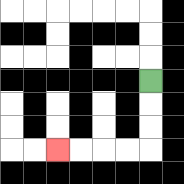{'start': '[6, 3]', 'end': '[2, 6]', 'path_directions': 'D,D,D,L,L,L,L', 'path_coordinates': '[[6, 3], [6, 4], [6, 5], [6, 6], [5, 6], [4, 6], [3, 6], [2, 6]]'}